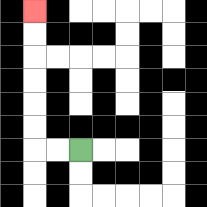{'start': '[3, 6]', 'end': '[1, 0]', 'path_directions': 'L,L,U,U,U,U,U,U', 'path_coordinates': '[[3, 6], [2, 6], [1, 6], [1, 5], [1, 4], [1, 3], [1, 2], [1, 1], [1, 0]]'}